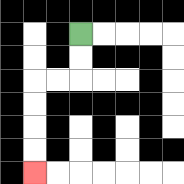{'start': '[3, 1]', 'end': '[1, 7]', 'path_directions': 'D,D,L,L,D,D,D,D', 'path_coordinates': '[[3, 1], [3, 2], [3, 3], [2, 3], [1, 3], [1, 4], [1, 5], [1, 6], [1, 7]]'}